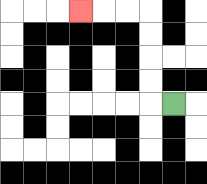{'start': '[7, 4]', 'end': '[3, 0]', 'path_directions': 'L,U,U,U,U,L,L,L', 'path_coordinates': '[[7, 4], [6, 4], [6, 3], [6, 2], [6, 1], [6, 0], [5, 0], [4, 0], [3, 0]]'}